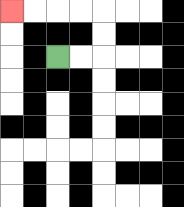{'start': '[2, 2]', 'end': '[0, 0]', 'path_directions': 'R,R,U,U,L,L,L,L', 'path_coordinates': '[[2, 2], [3, 2], [4, 2], [4, 1], [4, 0], [3, 0], [2, 0], [1, 0], [0, 0]]'}